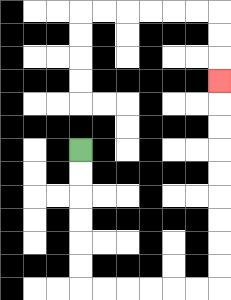{'start': '[3, 6]', 'end': '[9, 3]', 'path_directions': 'D,D,D,D,D,D,R,R,R,R,R,R,U,U,U,U,U,U,U,U,U', 'path_coordinates': '[[3, 6], [3, 7], [3, 8], [3, 9], [3, 10], [3, 11], [3, 12], [4, 12], [5, 12], [6, 12], [7, 12], [8, 12], [9, 12], [9, 11], [9, 10], [9, 9], [9, 8], [9, 7], [9, 6], [9, 5], [9, 4], [9, 3]]'}